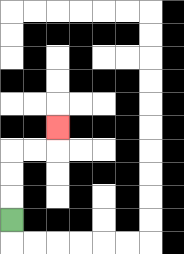{'start': '[0, 9]', 'end': '[2, 5]', 'path_directions': 'U,U,U,R,R,U', 'path_coordinates': '[[0, 9], [0, 8], [0, 7], [0, 6], [1, 6], [2, 6], [2, 5]]'}